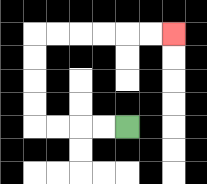{'start': '[5, 5]', 'end': '[7, 1]', 'path_directions': 'L,L,L,L,U,U,U,U,R,R,R,R,R,R', 'path_coordinates': '[[5, 5], [4, 5], [3, 5], [2, 5], [1, 5], [1, 4], [1, 3], [1, 2], [1, 1], [2, 1], [3, 1], [4, 1], [5, 1], [6, 1], [7, 1]]'}